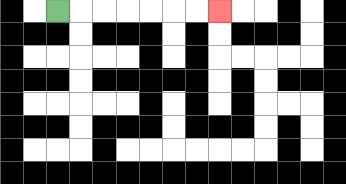{'start': '[2, 0]', 'end': '[9, 0]', 'path_directions': 'R,R,R,R,R,R,R', 'path_coordinates': '[[2, 0], [3, 0], [4, 0], [5, 0], [6, 0], [7, 0], [8, 0], [9, 0]]'}